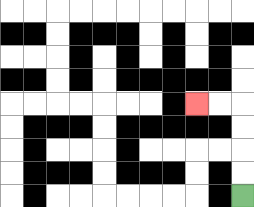{'start': '[10, 8]', 'end': '[8, 4]', 'path_directions': 'U,U,U,U,L,L', 'path_coordinates': '[[10, 8], [10, 7], [10, 6], [10, 5], [10, 4], [9, 4], [8, 4]]'}